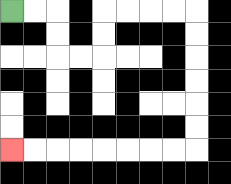{'start': '[0, 0]', 'end': '[0, 6]', 'path_directions': 'R,R,D,D,R,R,U,U,R,R,R,R,D,D,D,D,D,D,L,L,L,L,L,L,L,L', 'path_coordinates': '[[0, 0], [1, 0], [2, 0], [2, 1], [2, 2], [3, 2], [4, 2], [4, 1], [4, 0], [5, 0], [6, 0], [7, 0], [8, 0], [8, 1], [8, 2], [8, 3], [8, 4], [8, 5], [8, 6], [7, 6], [6, 6], [5, 6], [4, 6], [3, 6], [2, 6], [1, 6], [0, 6]]'}